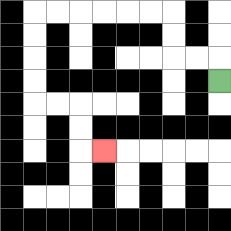{'start': '[9, 3]', 'end': '[4, 6]', 'path_directions': 'U,L,L,U,U,L,L,L,L,L,L,D,D,D,D,R,R,D,D,R', 'path_coordinates': '[[9, 3], [9, 2], [8, 2], [7, 2], [7, 1], [7, 0], [6, 0], [5, 0], [4, 0], [3, 0], [2, 0], [1, 0], [1, 1], [1, 2], [1, 3], [1, 4], [2, 4], [3, 4], [3, 5], [3, 6], [4, 6]]'}